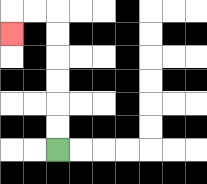{'start': '[2, 6]', 'end': '[0, 1]', 'path_directions': 'U,U,U,U,U,U,L,L,D', 'path_coordinates': '[[2, 6], [2, 5], [2, 4], [2, 3], [2, 2], [2, 1], [2, 0], [1, 0], [0, 0], [0, 1]]'}